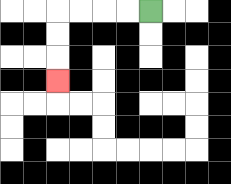{'start': '[6, 0]', 'end': '[2, 3]', 'path_directions': 'L,L,L,L,D,D,D', 'path_coordinates': '[[6, 0], [5, 0], [4, 0], [3, 0], [2, 0], [2, 1], [2, 2], [2, 3]]'}